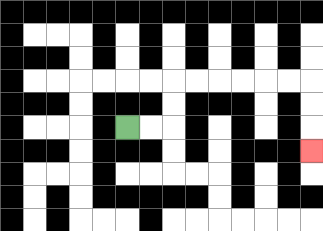{'start': '[5, 5]', 'end': '[13, 6]', 'path_directions': 'R,R,U,U,R,R,R,R,R,R,D,D,D', 'path_coordinates': '[[5, 5], [6, 5], [7, 5], [7, 4], [7, 3], [8, 3], [9, 3], [10, 3], [11, 3], [12, 3], [13, 3], [13, 4], [13, 5], [13, 6]]'}